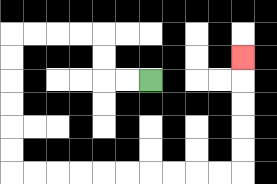{'start': '[6, 3]', 'end': '[10, 2]', 'path_directions': 'L,L,U,U,L,L,L,L,D,D,D,D,D,D,R,R,R,R,R,R,R,R,R,R,U,U,U,U,U', 'path_coordinates': '[[6, 3], [5, 3], [4, 3], [4, 2], [4, 1], [3, 1], [2, 1], [1, 1], [0, 1], [0, 2], [0, 3], [0, 4], [0, 5], [0, 6], [0, 7], [1, 7], [2, 7], [3, 7], [4, 7], [5, 7], [6, 7], [7, 7], [8, 7], [9, 7], [10, 7], [10, 6], [10, 5], [10, 4], [10, 3], [10, 2]]'}